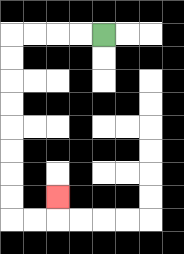{'start': '[4, 1]', 'end': '[2, 8]', 'path_directions': 'L,L,L,L,D,D,D,D,D,D,D,D,R,R,U', 'path_coordinates': '[[4, 1], [3, 1], [2, 1], [1, 1], [0, 1], [0, 2], [0, 3], [0, 4], [0, 5], [0, 6], [0, 7], [0, 8], [0, 9], [1, 9], [2, 9], [2, 8]]'}